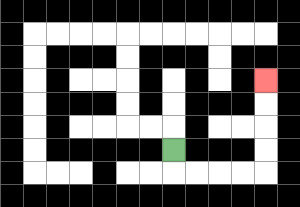{'start': '[7, 6]', 'end': '[11, 3]', 'path_directions': 'D,R,R,R,R,U,U,U,U', 'path_coordinates': '[[7, 6], [7, 7], [8, 7], [9, 7], [10, 7], [11, 7], [11, 6], [11, 5], [11, 4], [11, 3]]'}